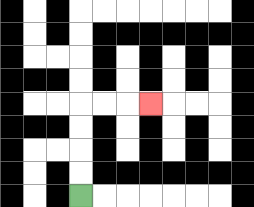{'start': '[3, 8]', 'end': '[6, 4]', 'path_directions': 'U,U,U,U,R,R,R', 'path_coordinates': '[[3, 8], [3, 7], [3, 6], [3, 5], [3, 4], [4, 4], [5, 4], [6, 4]]'}